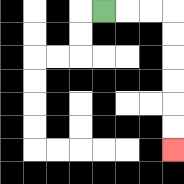{'start': '[4, 0]', 'end': '[7, 6]', 'path_directions': 'R,R,R,D,D,D,D,D,D', 'path_coordinates': '[[4, 0], [5, 0], [6, 0], [7, 0], [7, 1], [7, 2], [7, 3], [7, 4], [7, 5], [7, 6]]'}